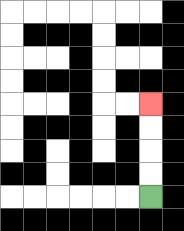{'start': '[6, 8]', 'end': '[6, 4]', 'path_directions': 'U,U,U,U', 'path_coordinates': '[[6, 8], [6, 7], [6, 6], [6, 5], [6, 4]]'}